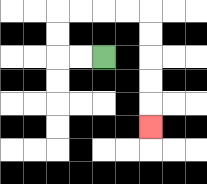{'start': '[4, 2]', 'end': '[6, 5]', 'path_directions': 'L,L,U,U,R,R,R,R,D,D,D,D,D', 'path_coordinates': '[[4, 2], [3, 2], [2, 2], [2, 1], [2, 0], [3, 0], [4, 0], [5, 0], [6, 0], [6, 1], [6, 2], [6, 3], [6, 4], [6, 5]]'}